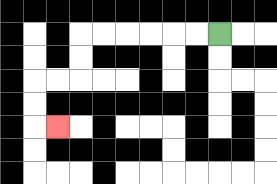{'start': '[9, 1]', 'end': '[2, 5]', 'path_directions': 'L,L,L,L,L,L,D,D,L,L,D,D,R', 'path_coordinates': '[[9, 1], [8, 1], [7, 1], [6, 1], [5, 1], [4, 1], [3, 1], [3, 2], [3, 3], [2, 3], [1, 3], [1, 4], [1, 5], [2, 5]]'}